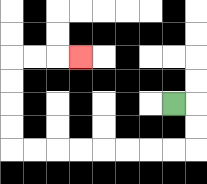{'start': '[7, 4]', 'end': '[3, 2]', 'path_directions': 'R,D,D,L,L,L,L,L,L,L,L,U,U,U,U,R,R,R', 'path_coordinates': '[[7, 4], [8, 4], [8, 5], [8, 6], [7, 6], [6, 6], [5, 6], [4, 6], [3, 6], [2, 6], [1, 6], [0, 6], [0, 5], [0, 4], [0, 3], [0, 2], [1, 2], [2, 2], [3, 2]]'}